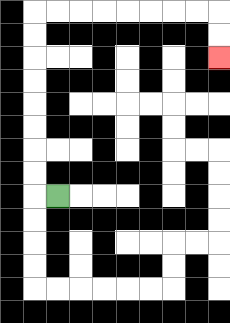{'start': '[2, 8]', 'end': '[9, 2]', 'path_directions': 'L,U,U,U,U,U,U,U,U,R,R,R,R,R,R,R,R,D,D', 'path_coordinates': '[[2, 8], [1, 8], [1, 7], [1, 6], [1, 5], [1, 4], [1, 3], [1, 2], [1, 1], [1, 0], [2, 0], [3, 0], [4, 0], [5, 0], [6, 0], [7, 0], [8, 0], [9, 0], [9, 1], [9, 2]]'}